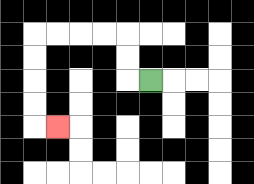{'start': '[6, 3]', 'end': '[2, 5]', 'path_directions': 'L,U,U,L,L,L,L,D,D,D,D,R', 'path_coordinates': '[[6, 3], [5, 3], [5, 2], [5, 1], [4, 1], [3, 1], [2, 1], [1, 1], [1, 2], [1, 3], [1, 4], [1, 5], [2, 5]]'}